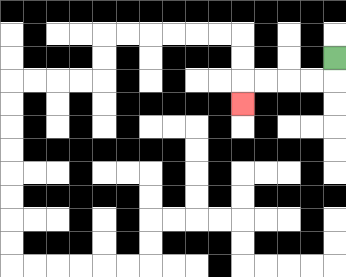{'start': '[14, 2]', 'end': '[10, 4]', 'path_directions': 'D,L,L,L,L,D', 'path_coordinates': '[[14, 2], [14, 3], [13, 3], [12, 3], [11, 3], [10, 3], [10, 4]]'}